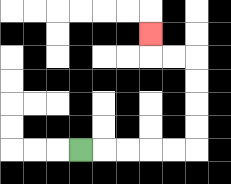{'start': '[3, 6]', 'end': '[6, 1]', 'path_directions': 'R,R,R,R,R,U,U,U,U,L,L,U', 'path_coordinates': '[[3, 6], [4, 6], [5, 6], [6, 6], [7, 6], [8, 6], [8, 5], [8, 4], [8, 3], [8, 2], [7, 2], [6, 2], [6, 1]]'}